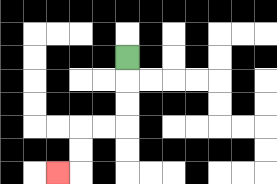{'start': '[5, 2]', 'end': '[2, 7]', 'path_directions': 'D,D,D,L,L,D,D,L', 'path_coordinates': '[[5, 2], [5, 3], [5, 4], [5, 5], [4, 5], [3, 5], [3, 6], [3, 7], [2, 7]]'}